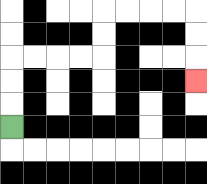{'start': '[0, 5]', 'end': '[8, 3]', 'path_directions': 'U,U,U,R,R,R,R,U,U,R,R,R,R,D,D,D', 'path_coordinates': '[[0, 5], [0, 4], [0, 3], [0, 2], [1, 2], [2, 2], [3, 2], [4, 2], [4, 1], [4, 0], [5, 0], [6, 0], [7, 0], [8, 0], [8, 1], [8, 2], [8, 3]]'}